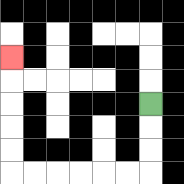{'start': '[6, 4]', 'end': '[0, 2]', 'path_directions': 'D,D,D,L,L,L,L,L,L,U,U,U,U,U', 'path_coordinates': '[[6, 4], [6, 5], [6, 6], [6, 7], [5, 7], [4, 7], [3, 7], [2, 7], [1, 7], [0, 7], [0, 6], [0, 5], [0, 4], [0, 3], [0, 2]]'}